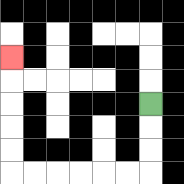{'start': '[6, 4]', 'end': '[0, 2]', 'path_directions': 'D,D,D,L,L,L,L,L,L,U,U,U,U,U', 'path_coordinates': '[[6, 4], [6, 5], [6, 6], [6, 7], [5, 7], [4, 7], [3, 7], [2, 7], [1, 7], [0, 7], [0, 6], [0, 5], [0, 4], [0, 3], [0, 2]]'}